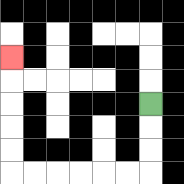{'start': '[6, 4]', 'end': '[0, 2]', 'path_directions': 'D,D,D,L,L,L,L,L,L,U,U,U,U,U', 'path_coordinates': '[[6, 4], [6, 5], [6, 6], [6, 7], [5, 7], [4, 7], [3, 7], [2, 7], [1, 7], [0, 7], [0, 6], [0, 5], [0, 4], [0, 3], [0, 2]]'}